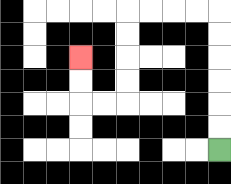{'start': '[9, 6]', 'end': '[3, 2]', 'path_directions': 'U,U,U,U,U,U,L,L,L,L,D,D,D,D,L,L,U,U', 'path_coordinates': '[[9, 6], [9, 5], [9, 4], [9, 3], [9, 2], [9, 1], [9, 0], [8, 0], [7, 0], [6, 0], [5, 0], [5, 1], [5, 2], [5, 3], [5, 4], [4, 4], [3, 4], [3, 3], [3, 2]]'}